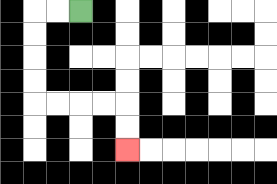{'start': '[3, 0]', 'end': '[5, 6]', 'path_directions': 'L,L,D,D,D,D,R,R,R,R,D,D', 'path_coordinates': '[[3, 0], [2, 0], [1, 0], [1, 1], [1, 2], [1, 3], [1, 4], [2, 4], [3, 4], [4, 4], [5, 4], [5, 5], [5, 6]]'}